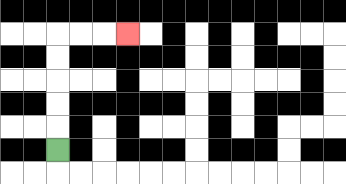{'start': '[2, 6]', 'end': '[5, 1]', 'path_directions': 'U,U,U,U,U,R,R,R', 'path_coordinates': '[[2, 6], [2, 5], [2, 4], [2, 3], [2, 2], [2, 1], [3, 1], [4, 1], [5, 1]]'}